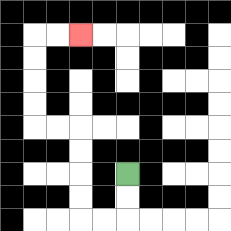{'start': '[5, 7]', 'end': '[3, 1]', 'path_directions': 'D,D,L,L,U,U,U,U,L,L,U,U,U,U,R,R', 'path_coordinates': '[[5, 7], [5, 8], [5, 9], [4, 9], [3, 9], [3, 8], [3, 7], [3, 6], [3, 5], [2, 5], [1, 5], [1, 4], [1, 3], [1, 2], [1, 1], [2, 1], [3, 1]]'}